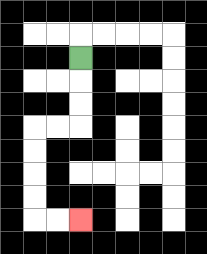{'start': '[3, 2]', 'end': '[3, 9]', 'path_directions': 'D,D,D,L,L,D,D,D,D,R,R', 'path_coordinates': '[[3, 2], [3, 3], [3, 4], [3, 5], [2, 5], [1, 5], [1, 6], [1, 7], [1, 8], [1, 9], [2, 9], [3, 9]]'}